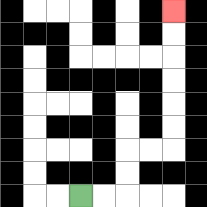{'start': '[3, 8]', 'end': '[7, 0]', 'path_directions': 'R,R,U,U,R,R,U,U,U,U,U,U', 'path_coordinates': '[[3, 8], [4, 8], [5, 8], [5, 7], [5, 6], [6, 6], [7, 6], [7, 5], [7, 4], [7, 3], [7, 2], [7, 1], [7, 0]]'}